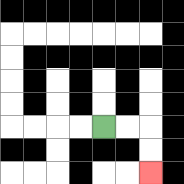{'start': '[4, 5]', 'end': '[6, 7]', 'path_directions': 'R,R,D,D', 'path_coordinates': '[[4, 5], [5, 5], [6, 5], [6, 6], [6, 7]]'}